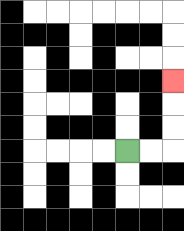{'start': '[5, 6]', 'end': '[7, 3]', 'path_directions': 'R,R,U,U,U', 'path_coordinates': '[[5, 6], [6, 6], [7, 6], [7, 5], [7, 4], [7, 3]]'}